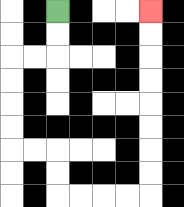{'start': '[2, 0]', 'end': '[6, 0]', 'path_directions': 'D,D,L,L,D,D,D,D,R,R,D,D,R,R,R,R,U,U,U,U,U,U,U,U', 'path_coordinates': '[[2, 0], [2, 1], [2, 2], [1, 2], [0, 2], [0, 3], [0, 4], [0, 5], [0, 6], [1, 6], [2, 6], [2, 7], [2, 8], [3, 8], [4, 8], [5, 8], [6, 8], [6, 7], [6, 6], [6, 5], [6, 4], [6, 3], [6, 2], [6, 1], [6, 0]]'}